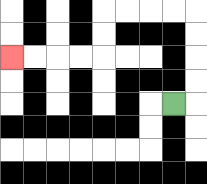{'start': '[7, 4]', 'end': '[0, 2]', 'path_directions': 'R,U,U,U,U,L,L,L,L,D,D,L,L,L,L', 'path_coordinates': '[[7, 4], [8, 4], [8, 3], [8, 2], [8, 1], [8, 0], [7, 0], [6, 0], [5, 0], [4, 0], [4, 1], [4, 2], [3, 2], [2, 2], [1, 2], [0, 2]]'}